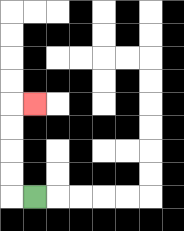{'start': '[1, 8]', 'end': '[1, 4]', 'path_directions': 'L,U,U,U,U,R', 'path_coordinates': '[[1, 8], [0, 8], [0, 7], [0, 6], [0, 5], [0, 4], [1, 4]]'}